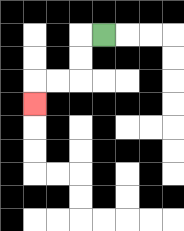{'start': '[4, 1]', 'end': '[1, 4]', 'path_directions': 'L,D,D,L,L,D', 'path_coordinates': '[[4, 1], [3, 1], [3, 2], [3, 3], [2, 3], [1, 3], [1, 4]]'}